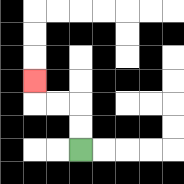{'start': '[3, 6]', 'end': '[1, 3]', 'path_directions': 'U,U,L,L,U', 'path_coordinates': '[[3, 6], [3, 5], [3, 4], [2, 4], [1, 4], [1, 3]]'}